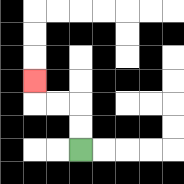{'start': '[3, 6]', 'end': '[1, 3]', 'path_directions': 'U,U,L,L,U', 'path_coordinates': '[[3, 6], [3, 5], [3, 4], [2, 4], [1, 4], [1, 3]]'}